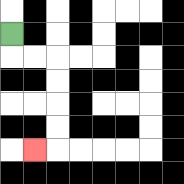{'start': '[0, 1]', 'end': '[1, 6]', 'path_directions': 'D,R,R,D,D,D,D,L', 'path_coordinates': '[[0, 1], [0, 2], [1, 2], [2, 2], [2, 3], [2, 4], [2, 5], [2, 6], [1, 6]]'}